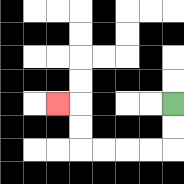{'start': '[7, 4]', 'end': '[2, 4]', 'path_directions': 'D,D,L,L,L,L,U,U,L', 'path_coordinates': '[[7, 4], [7, 5], [7, 6], [6, 6], [5, 6], [4, 6], [3, 6], [3, 5], [3, 4], [2, 4]]'}